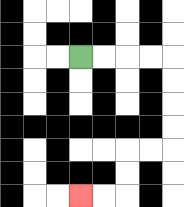{'start': '[3, 2]', 'end': '[3, 8]', 'path_directions': 'R,R,R,R,D,D,D,D,L,L,D,D,L,L', 'path_coordinates': '[[3, 2], [4, 2], [5, 2], [6, 2], [7, 2], [7, 3], [7, 4], [7, 5], [7, 6], [6, 6], [5, 6], [5, 7], [5, 8], [4, 8], [3, 8]]'}